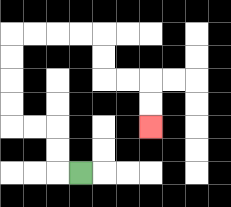{'start': '[3, 7]', 'end': '[6, 5]', 'path_directions': 'L,U,U,L,L,U,U,U,U,R,R,R,R,D,D,R,R,D,D', 'path_coordinates': '[[3, 7], [2, 7], [2, 6], [2, 5], [1, 5], [0, 5], [0, 4], [0, 3], [0, 2], [0, 1], [1, 1], [2, 1], [3, 1], [4, 1], [4, 2], [4, 3], [5, 3], [6, 3], [6, 4], [6, 5]]'}